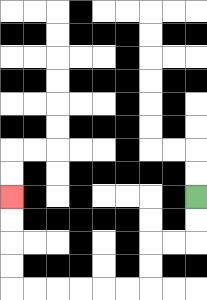{'start': '[8, 8]', 'end': '[0, 8]', 'path_directions': 'D,D,L,L,D,D,L,L,L,L,L,L,U,U,U,U', 'path_coordinates': '[[8, 8], [8, 9], [8, 10], [7, 10], [6, 10], [6, 11], [6, 12], [5, 12], [4, 12], [3, 12], [2, 12], [1, 12], [0, 12], [0, 11], [0, 10], [0, 9], [0, 8]]'}